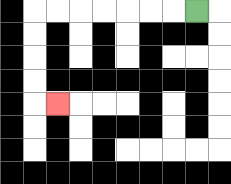{'start': '[8, 0]', 'end': '[2, 4]', 'path_directions': 'L,L,L,L,L,L,L,D,D,D,D,R', 'path_coordinates': '[[8, 0], [7, 0], [6, 0], [5, 0], [4, 0], [3, 0], [2, 0], [1, 0], [1, 1], [1, 2], [1, 3], [1, 4], [2, 4]]'}